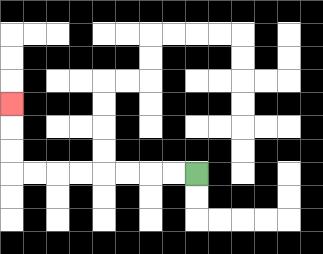{'start': '[8, 7]', 'end': '[0, 4]', 'path_directions': 'L,L,L,L,L,L,L,L,U,U,U', 'path_coordinates': '[[8, 7], [7, 7], [6, 7], [5, 7], [4, 7], [3, 7], [2, 7], [1, 7], [0, 7], [0, 6], [0, 5], [0, 4]]'}